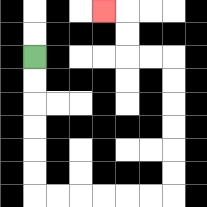{'start': '[1, 2]', 'end': '[4, 0]', 'path_directions': 'D,D,D,D,D,D,R,R,R,R,R,R,U,U,U,U,U,U,L,L,U,U,L', 'path_coordinates': '[[1, 2], [1, 3], [1, 4], [1, 5], [1, 6], [1, 7], [1, 8], [2, 8], [3, 8], [4, 8], [5, 8], [6, 8], [7, 8], [7, 7], [7, 6], [7, 5], [7, 4], [7, 3], [7, 2], [6, 2], [5, 2], [5, 1], [5, 0], [4, 0]]'}